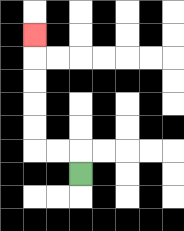{'start': '[3, 7]', 'end': '[1, 1]', 'path_directions': 'U,L,L,U,U,U,U,U', 'path_coordinates': '[[3, 7], [3, 6], [2, 6], [1, 6], [1, 5], [1, 4], [1, 3], [1, 2], [1, 1]]'}